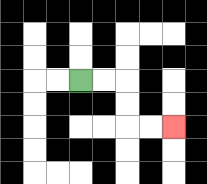{'start': '[3, 3]', 'end': '[7, 5]', 'path_directions': 'R,R,D,D,R,R', 'path_coordinates': '[[3, 3], [4, 3], [5, 3], [5, 4], [5, 5], [6, 5], [7, 5]]'}